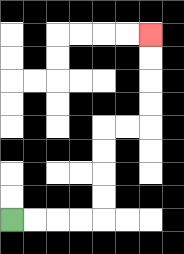{'start': '[0, 9]', 'end': '[6, 1]', 'path_directions': 'R,R,R,R,U,U,U,U,R,R,U,U,U,U', 'path_coordinates': '[[0, 9], [1, 9], [2, 9], [3, 9], [4, 9], [4, 8], [4, 7], [4, 6], [4, 5], [5, 5], [6, 5], [6, 4], [6, 3], [6, 2], [6, 1]]'}